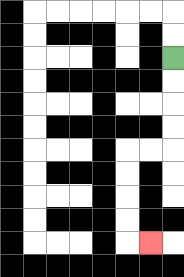{'start': '[7, 2]', 'end': '[6, 10]', 'path_directions': 'D,D,D,D,L,L,D,D,D,D,R', 'path_coordinates': '[[7, 2], [7, 3], [7, 4], [7, 5], [7, 6], [6, 6], [5, 6], [5, 7], [5, 8], [5, 9], [5, 10], [6, 10]]'}